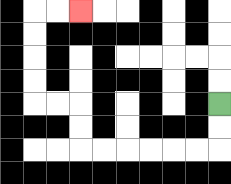{'start': '[9, 4]', 'end': '[3, 0]', 'path_directions': 'D,D,L,L,L,L,L,L,U,U,L,L,U,U,U,U,R,R', 'path_coordinates': '[[9, 4], [9, 5], [9, 6], [8, 6], [7, 6], [6, 6], [5, 6], [4, 6], [3, 6], [3, 5], [3, 4], [2, 4], [1, 4], [1, 3], [1, 2], [1, 1], [1, 0], [2, 0], [3, 0]]'}